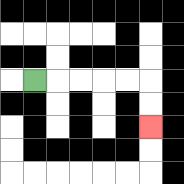{'start': '[1, 3]', 'end': '[6, 5]', 'path_directions': 'R,R,R,R,R,D,D', 'path_coordinates': '[[1, 3], [2, 3], [3, 3], [4, 3], [5, 3], [6, 3], [6, 4], [6, 5]]'}